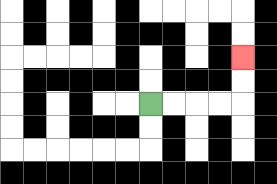{'start': '[6, 4]', 'end': '[10, 2]', 'path_directions': 'R,R,R,R,U,U', 'path_coordinates': '[[6, 4], [7, 4], [8, 4], [9, 4], [10, 4], [10, 3], [10, 2]]'}